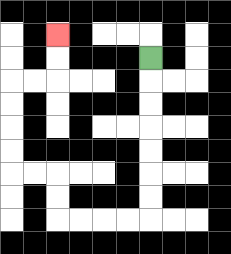{'start': '[6, 2]', 'end': '[2, 1]', 'path_directions': 'D,D,D,D,D,D,D,L,L,L,L,U,U,L,L,U,U,U,U,R,R,U,U', 'path_coordinates': '[[6, 2], [6, 3], [6, 4], [6, 5], [6, 6], [6, 7], [6, 8], [6, 9], [5, 9], [4, 9], [3, 9], [2, 9], [2, 8], [2, 7], [1, 7], [0, 7], [0, 6], [0, 5], [0, 4], [0, 3], [1, 3], [2, 3], [2, 2], [2, 1]]'}